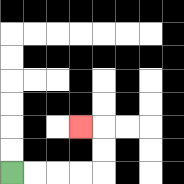{'start': '[0, 7]', 'end': '[3, 5]', 'path_directions': 'R,R,R,R,U,U,L', 'path_coordinates': '[[0, 7], [1, 7], [2, 7], [3, 7], [4, 7], [4, 6], [4, 5], [3, 5]]'}